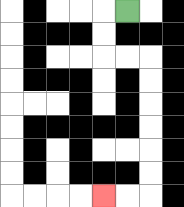{'start': '[5, 0]', 'end': '[4, 8]', 'path_directions': 'L,D,D,R,R,D,D,D,D,D,D,L,L', 'path_coordinates': '[[5, 0], [4, 0], [4, 1], [4, 2], [5, 2], [6, 2], [6, 3], [6, 4], [6, 5], [6, 6], [6, 7], [6, 8], [5, 8], [4, 8]]'}